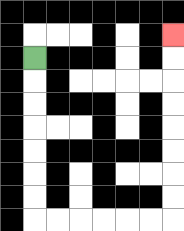{'start': '[1, 2]', 'end': '[7, 1]', 'path_directions': 'D,D,D,D,D,D,D,R,R,R,R,R,R,U,U,U,U,U,U,U,U', 'path_coordinates': '[[1, 2], [1, 3], [1, 4], [1, 5], [1, 6], [1, 7], [1, 8], [1, 9], [2, 9], [3, 9], [4, 9], [5, 9], [6, 9], [7, 9], [7, 8], [7, 7], [7, 6], [7, 5], [7, 4], [7, 3], [7, 2], [7, 1]]'}